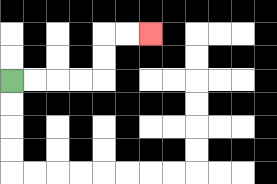{'start': '[0, 3]', 'end': '[6, 1]', 'path_directions': 'R,R,R,R,U,U,R,R', 'path_coordinates': '[[0, 3], [1, 3], [2, 3], [3, 3], [4, 3], [4, 2], [4, 1], [5, 1], [6, 1]]'}